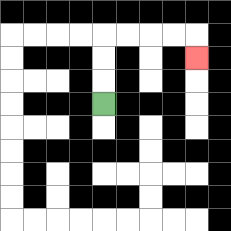{'start': '[4, 4]', 'end': '[8, 2]', 'path_directions': 'U,U,U,R,R,R,R,D', 'path_coordinates': '[[4, 4], [4, 3], [4, 2], [4, 1], [5, 1], [6, 1], [7, 1], [8, 1], [8, 2]]'}